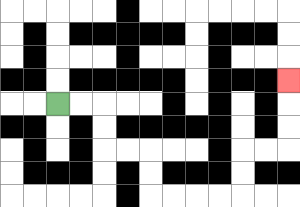{'start': '[2, 4]', 'end': '[12, 3]', 'path_directions': 'R,R,D,D,R,R,D,D,R,R,R,R,U,U,R,R,U,U,U', 'path_coordinates': '[[2, 4], [3, 4], [4, 4], [4, 5], [4, 6], [5, 6], [6, 6], [6, 7], [6, 8], [7, 8], [8, 8], [9, 8], [10, 8], [10, 7], [10, 6], [11, 6], [12, 6], [12, 5], [12, 4], [12, 3]]'}